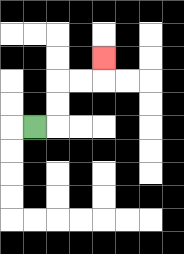{'start': '[1, 5]', 'end': '[4, 2]', 'path_directions': 'R,U,U,R,R,U', 'path_coordinates': '[[1, 5], [2, 5], [2, 4], [2, 3], [3, 3], [4, 3], [4, 2]]'}